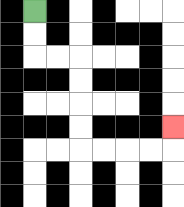{'start': '[1, 0]', 'end': '[7, 5]', 'path_directions': 'D,D,R,R,D,D,D,D,R,R,R,R,U', 'path_coordinates': '[[1, 0], [1, 1], [1, 2], [2, 2], [3, 2], [3, 3], [3, 4], [3, 5], [3, 6], [4, 6], [5, 6], [6, 6], [7, 6], [7, 5]]'}